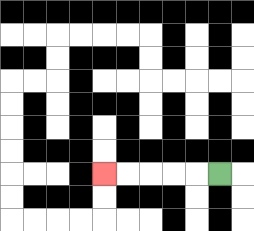{'start': '[9, 7]', 'end': '[4, 7]', 'path_directions': 'L,L,L,L,L', 'path_coordinates': '[[9, 7], [8, 7], [7, 7], [6, 7], [5, 7], [4, 7]]'}